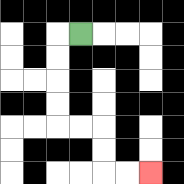{'start': '[3, 1]', 'end': '[6, 7]', 'path_directions': 'L,D,D,D,D,R,R,D,D,R,R', 'path_coordinates': '[[3, 1], [2, 1], [2, 2], [2, 3], [2, 4], [2, 5], [3, 5], [4, 5], [4, 6], [4, 7], [5, 7], [6, 7]]'}